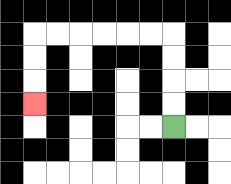{'start': '[7, 5]', 'end': '[1, 4]', 'path_directions': 'U,U,U,U,L,L,L,L,L,L,D,D,D', 'path_coordinates': '[[7, 5], [7, 4], [7, 3], [7, 2], [7, 1], [6, 1], [5, 1], [4, 1], [3, 1], [2, 1], [1, 1], [1, 2], [1, 3], [1, 4]]'}